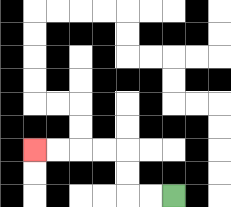{'start': '[7, 8]', 'end': '[1, 6]', 'path_directions': 'L,L,U,U,L,L,L,L', 'path_coordinates': '[[7, 8], [6, 8], [5, 8], [5, 7], [5, 6], [4, 6], [3, 6], [2, 6], [1, 6]]'}